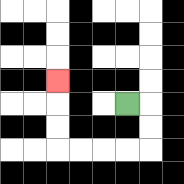{'start': '[5, 4]', 'end': '[2, 3]', 'path_directions': 'R,D,D,L,L,L,L,U,U,U', 'path_coordinates': '[[5, 4], [6, 4], [6, 5], [6, 6], [5, 6], [4, 6], [3, 6], [2, 6], [2, 5], [2, 4], [2, 3]]'}